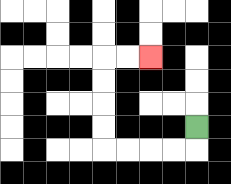{'start': '[8, 5]', 'end': '[6, 2]', 'path_directions': 'D,L,L,L,L,U,U,U,U,R,R', 'path_coordinates': '[[8, 5], [8, 6], [7, 6], [6, 6], [5, 6], [4, 6], [4, 5], [4, 4], [4, 3], [4, 2], [5, 2], [6, 2]]'}